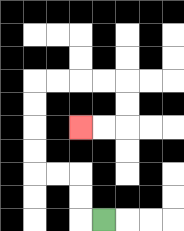{'start': '[4, 9]', 'end': '[3, 5]', 'path_directions': 'L,U,U,L,L,U,U,U,U,R,R,R,R,D,D,L,L', 'path_coordinates': '[[4, 9], [3, 9], [3, 8], [3, 7], [2, 7], [1, 7], [1, 6], [1, 5], [1, 4], [1, 3], [2, 3], [3, 3], [4, 3], [5, 3], [5, 4], [5, 5], [4, 5], [3, 5]]'}